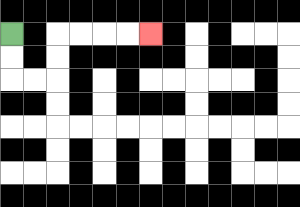{'start': '[0, 1]', 'end': '[6, 1]', 'path_directions': 'D,D,R,R,U,U,R,R,R,R', 'path_coordinates': '[[0, 1], [0, 2], [0, 3], [1, 3], [2, 3], [2, 2], [2, 1], [3, 1], [4, 1], [5, 1], [6, 1]]'}